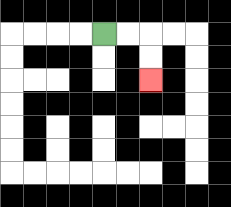{'start': '[4, 1]', 'end': '[6, 3]', 'path_directions': 'R,R,D,D', 'path_coordinates': '[[4, 1], [5, 1], [6, 1], [6, 2], [6, 3]]'}